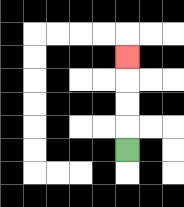{'start': '[5, 6]', 'end': '[5, 2]', 'path_directions': 'U,U,U,U', 'path_coordinates': '[[5, 6], [5, 5], [5, 4], [5, 3], [5, 2]]'}